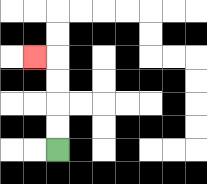{'start': '[2, 6]', 'end': '[1, 2]', 'path_directions': 'U,U,U,U,L', 'path_coordinates': '[[2, 6], [2, 5], [2, 4], [2, 3], [2, 2], [1, 2]]'}